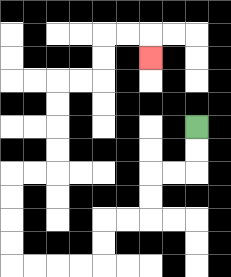{'start': '[8, 5]', 'end': '[6, 2]', 'path_directions': 'D,D,L,L,D,D,L,L,D,D,L,L,L,L,U,U,U,U,R,R,U,U,U,U,R,R,U,U,R,R,D', 'path_coordinates': '[[8, 5], [8, 6], [8, 7], [7, 7], [6, 7], [6, 8], [6, 9], [5, 9], [4, 9], [4, 10], [4, 11], [3, 11], [2, 11], [1, 11], [0, 11], [0, 10], [0, 9], [0, 8], [0, 7], [1, 7], [2, 7], [2, 6], [2, 5], [2, 4], [2, 3], [3, 3], [4, 3], [4, 2], [4, 1], [5, 1], [6, 1], [6, 2]]'}